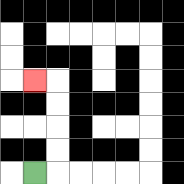{'start': '[1, 7]', 'end': '[1, 3]', 'path_directions': 'R,U,U,U,U,L', 'path_coordinates': '[[1, 7], [2, 7], [2, 6], [2, 5], [2, 4], [2, 3], [1, 3]]'}